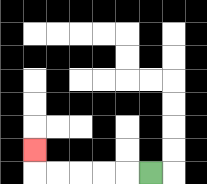{'start': '[6, 7]', 'end': '[1, 6]', 'path_directions': 'L,L,L,L,L,U', 'path_coordinates': '[[6, 7], [5, 7], [4, 7], [3, 7], [2, 7], [1, 7], [1, 6]]'}